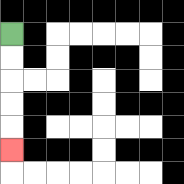{'start': '[0, 1]', 'end': '[0, 6]', 'path_directions': 'D,D,D,D,D', 'path_coordinates': '[[0, 1], [0, 2], [0, 3], [0, 4], [0, 5], [0, 6]]'}